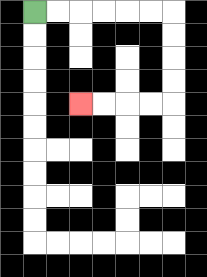{'start': '[1, 0]', 'end': '[3, 4]', 'path_directions': 'R,R,R,R,R,R,D,D,D,D,L,L,L,L', 'path_coordinates': '[[1, 0], [2, 0], [3, 0], [4, 0], [5, 0], [6, 0], [7, 0], [7, 1], [7, 2], [7, 3], [7, 4], [6, 4], [5, 4], [4, 4], [3, 4]]'}